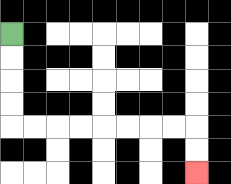{'start': '[0, 1]', 'end': '[8, 7]', 'path_directions': 'D,D,D,D,R,R,R,R,R,R,R,R,D,D', 'path_coordinates': '[[0, 1], [0, 2], [0, 3], [0, 4], [0, 5], [1, 5], [2, 5], [3, 5], [4, 5], [5, 5], [6, 5], [7, 5], [8, 5], [8, 6], [8, 7]]'}